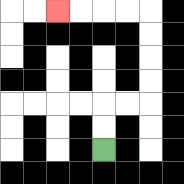{'start': '[4, 6]', 'end': '[2, 0]', 'path_directions': 'U,U,R,R,U,U,U,U,L,L,L,L', 'path_coordinates': '[[4, 6], [4, 5], [4, 4], [5, 4], [6, 4], [6, 3], [6, 2], [6, 1], [6, 0], [5, 0], [4, 0], [3, 0], [2, 0]]'}